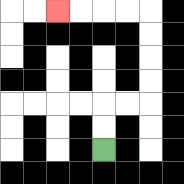{'start': '[4, 6]', 'end': '[2, 0]', 'path_directions': 'U,U,R,R,U,U,U,U,L,L,L,L', 'path_coordinates': '[[4, 6], [4, 5], [4, 4], [5, 4], [6, 4], [6, 3], [6, 2], [6, 1], [6, 0], [5, 0], [4, 0], [3, 0], [2, 0]]'}